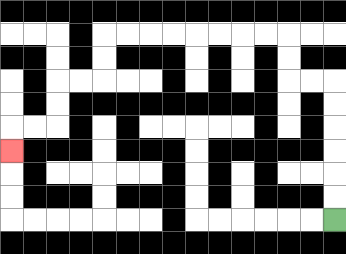{'start': '[14, 9]', 'end': '[0, 6]', 'path_directions': 'U,U,U,U,U,U,L,L,U,U,L,L,L,L,L,L,L,L,D,D,L,L,D,D,L,L,D', 'path_coordinates': '[[14, 9], [14, 8], [14, 7], [14, 6], [14, 5], [14, 4], [14, 3], [13, 3], [12, 3], [12, 2], [12, 1], [11, 1], [10, 1], [9, 1], [8, 1], [7, 1], [6, 1], [5, 1], [4, 1], [4, 2], [4, 3], [3, 3], [2, 3], [2, 4], [2, 5], [1, 5], [0, 5], [0, 6]]'}